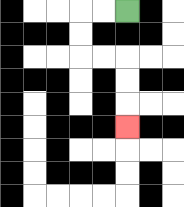{'start': '[5, 0]', 'end': '[5, 5]', 'path_directions': 'L,L,D,D,R,R,D,D,D', 'path_coordinates': '[[5, 0], [4, 0], [3, 0], [3, 1], [3, 2], [4, 2], [5, 2], [5, 3], [5, 4], [5, 5]]'}